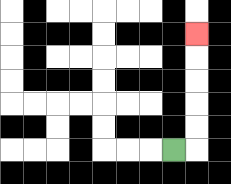{'start': '[7, 6]', 'end': '[8, 1]', 'path_directions': 'R,U,U,U,U,U', 'path_coordinates': '[[7, 6], [8, 6], [8, 5], [8, 4], [8, 3], [8, 2], [8, 1]]'}